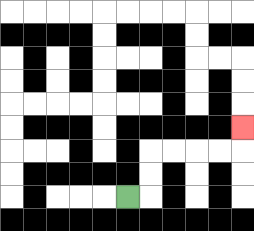{'start': '[5, 8]', 'end': '[10, 5]', 'path_directions': 'R,U,U,R,R,R,R,U', 'path_coordinates': '[[5, 8], [6, 8], [6, 7], [6, 6], [7, 6], [8, 6], [9, 6], [10, 6], [10, 5]]'}